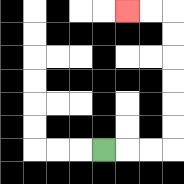{'start': '[4, 6]', 'end': '[5, 0]', 'path_directions': 'R,R,R,U,U,U,U,U,U,L,L', 'path_coordinates': '[[4, 6], [5, 6], [6, 6], [7, 6], [7, 5], [7, 4], [7, 3], [7, 2], [7, 1], [7, 0], [6, 0], [5, 0]]'}